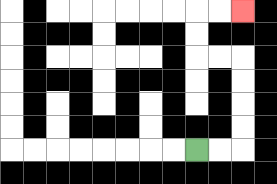{'start': '[8, 6]', 'end': '[10, 0]', 'path_directions': 'R,R,U,U,U,U,L,L,U,U,R,R', 'path_coordinates': '[[8, 6], [9, 6], [10, 6], [10, 5], [10, 4], [10, 3], [10, 2], [9, 2], [8, 2], [8, 1], [8, 0], [9, 0], [10, 0]]'}